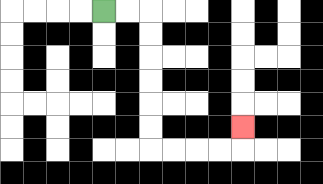{'start': '[4, 0]', 'end': '[10, 5]', 'path_directions': 'R,R,D,D,D,D,D,D,R,R,R,R,U', 'path_coordinates': '[[4, 0], [5, 0], [6, 0], [6, 1], [6, 2], [6, 3], [6, 4], [6, 5], [6, 6], [7, 6], [8, 6], [9, 6], [10, 6], [10, 5]]'}